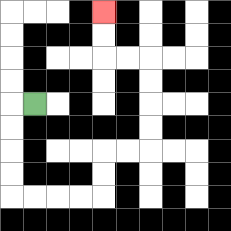{'start': '[1, 4]', 'end': '[4, 0]', 'path_directions': 'L,D,D,D,D,R,R,R,R,U,U,R,R,U,U,U,U,L,L,U,U', 'path_coordinates': '[[1, 4], [0, 4], [0, 5], [0, 6], [0, 7], [0, 8], [1, 8], [2, 8], [3, 8], [4, 8], [4, 7], [4, 6], [5, 6], [6, 6], [6, 5], [6, 4], [6, 3], [6, 2], [5, 2], [4, 2], [4, 1], [4, 0]]'}